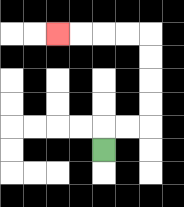{'start': '[4, 6]', 'end': '[2, 1]', 'path_directions': 'U,R,R,U,U,U,U,L,L,L,L', 'path_coordinates': '[[4, 6], [4, 5], [5, 5], [6, 5], [6, 4], [6, 3], [6, 2], [6, 1], [5, 1], [4, 1], [3, 1], [2, 1]]'}